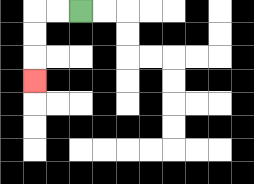{'start': '[3, 0]', 'end': '[1, 3]', 'path_directions': 'L,L,D,D,D', 'path_coordinates': '[[3, 0], [2, 0], [1, 0], [1, 1], [1, 2], [1, 3]]'}